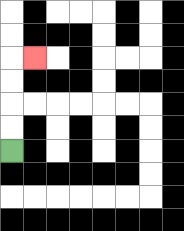{'start': '[0, 6]', 'end': '[1, 2]', 'path_directions': 'U,U,U,U,R', 'path_coordinates': '[[0, 6], [0, 5], [0, 4], [0, 3], [0, 2], [1, 2]]'}